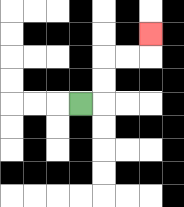{'start': '[3, 4]', 'end': '[6, 1]', 'path_directions': 'R,U,U,R,R,U', 'path_coordinates': '[[3, 4], [4, 4], [4, 3], [4, 2], [5, 2], [6, 2], [6, 1]]'}